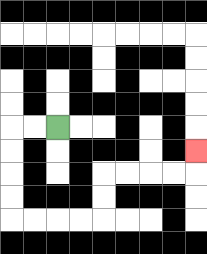{'start': '[2, 5]', 'end': '[8, 6]', 'path_directions': 'L,L,D,D,D,D,R,R,R,R,U,U,R,R,R,R,U', 'path_coordinates': '[[2, 5], [1, 5], [0, 5], [0, 6], [0, 7], [0, 8], [0, 9], [1, 9], [2, 9], [3, 9], [4, 9], [4, 8], [4, 7], [5, 7], [6, 7], [7, 7], [8, 7], [8, 6]]'}